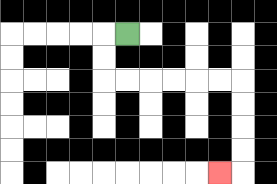{'start': '[5, 1]', 'end': '[9, 7]', 'path_directions': 'L,D,D,R,R,R,R,R,R,D,D,D,D,L', 'path_coordinates': '[[5, 1], [4, 1], [4, 2], [4, 3], [5, 3], [6, 3], [7, 3], [8, 3], [9, 3], [10, 3], [10, 4], [10, 5], [10, 6], [10, 7], [9, 7]]'}